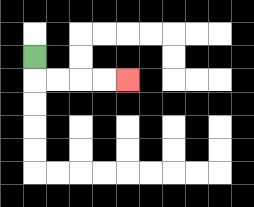{'start': '[1, 2]', 'end': '[5, 3]', 'path_directions': 'D,R,R,R,R', 'path_coordinates': '[[1, 2], [1, 3], [2, 3], [3, 3], [4, 3], [5, 3]]'}